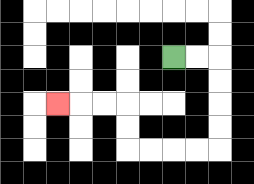{'start': '[7, 2]', 'end': '[2, 4]', 'path_directions': 'R,R,D,D,D,D,L,L,L,L,U,U,L,L,L', 'path_coordinates': '[[7, 2], [8, 2], [9, 2], [9, 3], [9, 4], [9, 5], [9, 6], [8, 6], [7, 6], [6, 6], [5, 6], [5, 5], [5, 4], [4, 4], [3, 4], [2, 4]]'}